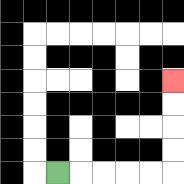{'start': '[2, 7]', 'end': '[7, 3]', 'path_directions': 'R,R,R,R,R,U,U,U,U', 'path_coordinates': '[[2, 7], [3, 7], [4, 7], [5, 7], [6, 7], [7, 7], [7, 6], [7, 5], [7, 4], [7, 3]]'}